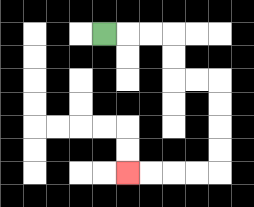{'start': '[4, 1]', 'end': '[5, 7]', 'path_directions': 'R,R,R,D,D,R,R,D,D,D,D,L,L,L,L', 'path_coordinates': '[[4, 1], [5, 1], [6, 1], [7, 1], [7, 2], [7, 3], [8, 3], [9, 3], [9, 4], [9, 5], [9, 6], [9, 7], [8, 7], [7, 7], [6, 7], [5, 7]]'}